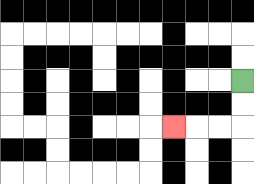{'start': '[10, 3]', 'end': '[7, 5]', 'path_directions': 'D,D,L,L,L', 'path_coordinates': '[[10, 3], [10, 4], [10, 5], [9, 5], [8, 5], [7, 5]]'}